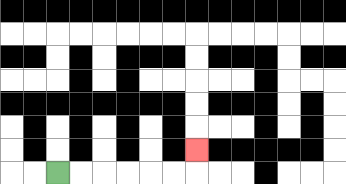{'start': '[2, 7]', 'end': '[8, 6]', 'path_directions': 'R,R,R,R,R,R,U', 'path_coordinates': '[[2, 7], [3, 7], [4, 7], [5, 7], [6, 7], [7, 7], [8, 7], [8, 6]]'}